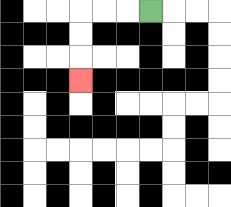{'start': '[6, 0]', 'end': '[3, 3]', 'path_directions': 'L,L,L,D,D,D', 'path_coordinates': '[[6, 0], [5, 0], [4, 0], [3, 0], [3, 1], [3, 2], [3, 3]]'}